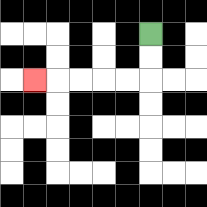{'start': '[6, 1]', 'end': '[1, 3]', 'path_directions': 'D,D,L,L,L,L,L', 'path_coordinates': '[[6, 1], [6, 2], [6, 3], [5, 3], [4, 3], [3, 3], [2, 3], [1, 3]]'}